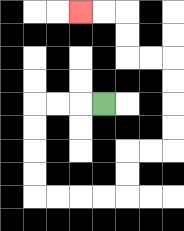{'start': '[4, 4]', 'end': '[3, 0]', 'path_directions': 'L,L,L,D,D,D,D,R,R,R,R,U,U,R,R,U,U,U,U,L,L,U,U,L,L', 'path_coordinates': '[[4, 4], [3, 4], [2, 4], [1, 4], [1, 5], [1, 6], [1, 7], [1, 8], [2, 8], [3, 8], [4, 8], [5, 8], [5, 7], [5, 6], [6, 6], [7, 6], [7, 5], [7, 4], [7, 3], [7, 2], [6, 2], [5, 2], [5, 1], [5, 0], [4, 0], [3, 0]]'}